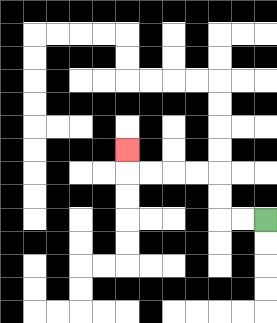{'start': '[11, 9]', 'end': '[5, 6]', 'path_directions': 'L,L,U,U,L,L,L,L,U', 'path_coordinates': '[[11, 9], [10, 9], [9, 9], [9, 8], [9, 7], [8, 7], [7, 7], [6, 7], [5, 7], [5, 6]]'}